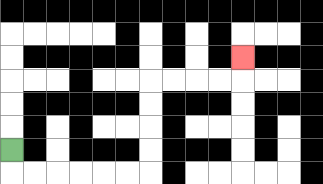{'start': '[0, 6]', 'end': '[10, 2]', 'path_directions': 'D,R,R,R,R,R,R,U,U,U,U,R,R,R,R,U', 'path_coordinates': '[[0, 6], [0, 7], [1, 7], [2, 7], [3, 7], [4, 7], [5, 7], [6, 7], [6, 6], [6, 5], [6, 4], [6, 3], [7, 3], [8, 3], [9, 3], [10, 3], [10, 2]]'}